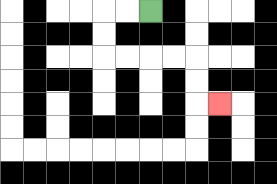{'start': '[6, 0]', 'end': '[9, 4]', 'path_directions': 'L,L,D,D,R,R,R,R,D,D,R', 'path_coordinates': '[[6, 0], [5, 0], [4, 0], [4, 1], [4, 2], [5, 2], [6, 2], [7, 2], [8, 2], [8, 3], [8, 4], [9, 4]]'}